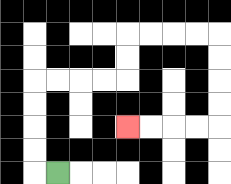{'start': '[2, 7]', 'end': '[5, 5]', 'path_directions': 'L,U,U,U,U,R,R,R,R,U,U,R,R,R,R,D,D,D,D,L,L,L,L', 'path_coordinates': '[[2, 7], [1, 7], [1, 6], [1, 5], [1, 4], [1, 3], [2, 3], [3, 3], [4, 3], [5, 3], [5, 2], [5, 1], [6, 1], [7, 1], [8, 1], [9, 1], [9, 2], [9, 3], [9, 4], [9, 5], [8, 5], [7, 5], [6, 5], [5, 5]]'}